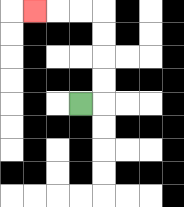{'start': '[3, 4]', 'end': '[1, 0]', 'path_directions': 'R,U,U,U,U,L,L,L', 'path_coordinates': '[[3, 4], [4, 4], [4, 3], [4, 2], [4, 1], [4, 0], [3, 0], [2, 0], [1, 0]]'}